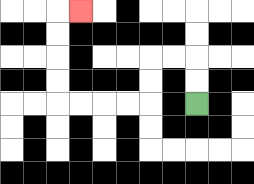{'start': '[8, 4]', 'end': '[3, 0]', 'path_directions': 'U,U,L,L,D,D,L,L,L,L,U,U,U,U,R', 'path_coordinates': '[[8, 4], [8, 3], [8, 2], [7, 2], [6, 2], [6, 3], [6, 4], [5, 4], [4, 4], [3, 4], [2, 4], [2, 3], [2, 2], [2, 1], [2, 0], [3, 0]]'}